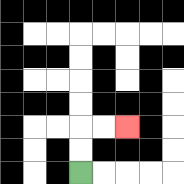{'start': '[3, 7]', 'end': '[5, 5]', 'path_directions': 'U,U,R,R', 'path_coordinates': '[[3, 7], [3, 6], [3, 5], [4, 5], [5, 5]]'}